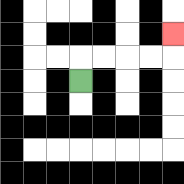{'start': '[3, 3]', 'end': '[7, 1]', 'path_directions': 'U,R,R,R,R,U', 'path_coordinates': '[[3, 3], [3, 2], [4, 2], [5, 2], [6, 2], [7, 2], [7, 1]]'}